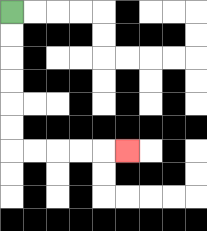{'start': '[0, 0]', 'end': '[5, 6]', 'path_directions': 'D,D,D,D,D,D,R,R,R,R,R', 'path_coordinates': '[[0, 0], [0, 1], [0, 2], [0, 3], [0, 4], [0, 5], [0, 6], [1, 6], [2, 6], [3, 6], [4, 6], [5, 6]]'}